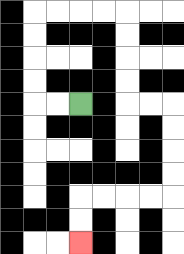{'start': '[3, 4]', 'end': '[3, 10]', 'path_directions': 'L,L,U,U,U,U,R,R,R,R,D,D,D,D,R,R,D,D,D,D,L,L,L,L,D,D', 'path_coordinates': '[[3, 4], [2, 4], [1, 4], [1, 3], [1, 2], [1, 1], [1, 0], [2, 0], [3, 0], [4, 0], [5, 0], [5, 1], [5, 2], [5, 3], [5, 4], [6, 4], [7, 4], [7, 5], [7, 6], [7, 7], [7, 8], [6, 8], [5, 8], [4, 8], [3, 8], [3, 9], [3, 10]]'}